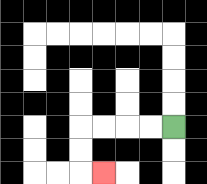{'start': '[7, 5]', 'end': '[4, 7]', 'path_directions': 'L,L,L,L,D,D,R', 'path_coordinates': '[[7, 5], [6, 5], [5, 5], [4, 5], [3, 5], [3, 6], [3, 7], [4, 7]]'}